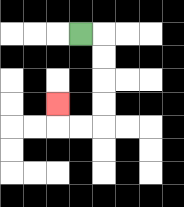{'start': '[3, 1]', 'end': '[2, 4]', 'path_directions': 'R,D,D,D,D,L,L,U', 'path_coordinates': '[[3, 1], [4, 1], [4, 2], [4, 3], [4, 4], [4, 5], [3, 5], [2, 5], [2, 4]]'}